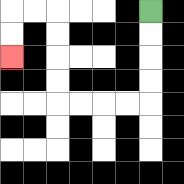{'start': '[6, 0]', 'end': '[0, 2]', 'path_directions': 'D,D,D,D,L,L,L,L,U,U,U,U,L,L,D,D', 'path_coordinates': '[[6, 0], [6, 1], [6, 2], [6, 3], [6, 4], [5, 4], [4, 4], [3, 4], [2, 4], [2, 3], [2, 2], [2, 1], [2, 0], [1, 0], [0, 0], [0, 1], [0, 2]]'}